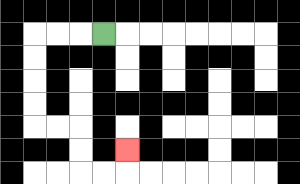{'start': '[4, 1]', 'end': '[5, 6]', 'path_directions': 'L,L,L,D,D,D,D,R,R,D,D,R,R,U', 'path_coordinates': '[[4, 1], [3, 1], [2, 1], [1, 1], [1, 2], [1, 3], [1, 4], [1, 5], [2, 5], [3, 5], [3, 6], [3, 7], [4, 7], [5, 7], [5, 6]]'}